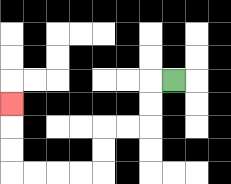{'start': '[7, 3]', 'end': '[0, 4]', 'path_directions': 'L,D,D,L,L,D,D,L,L,L,L,U,U,U', 'path_coordinates': '[[7, 3], [6, 3], [6, 4], [6, 5], [5, 5], [4, 5], [4, 6], [4, 7], [3, 7], [2, 7], [1, 7], [0, 7], [0, 6], [0, 5], [0, 4]]'}